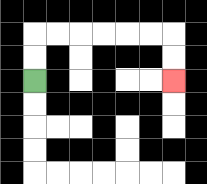{'start': '[1, 3]', 'end': '[7, 3]', 'path_directions': 'U,U,R,R,R,R,R,R,D,D', 'path_coordinates': '[[1, 3], [1, 2], [1, 1], [2, 1], [3, 1], [4, 1], [5, 1], [6, 1], [7, 1], [7, 2], [7, 3]]'}